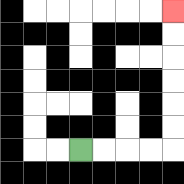{'start': '[3, 6]', 'end': '[7, 0]', 'path_directions': 'R,R,R,R,U,U,U,U,U,U', 'path_coordinates': '[[3, 6], [4, 6], [5, 6], [6, 6], [7, 6], [7, 5], [7, 4], [7, 3], [7, 2], [7, 1], [7, 0]]'}